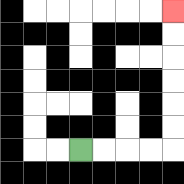{'start': '[3, 6]', 'end': '[7, 0]', 'path_directions': 'R,R,R,R,U,U,U,U,U,U', 'path_coordinates': '[[3, 6], [4, 6], [5, 6], [6, 6], [7, 6], [7, 5], [7, 4], [7, 3], [7, 2], [7, 1], [7, 0]]'}